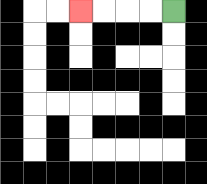{'start': '[7, 0]', 'end': '[3, 0]', 'path_directions': 'L,L,L,L', 'path_coordinates': '[[7, 0], [6, 0], [5, 0], [4, 0], [3, 0]]'}